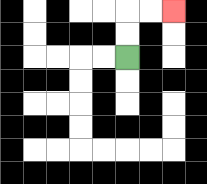{'start': '[5, 2]', 'end': '[7, 0]', 'path_directions': 'U,U,R,R', 'path_coordinates': '[[5, 2], [5, 1], [5, 0], [6, 0], [7, 0]]'}